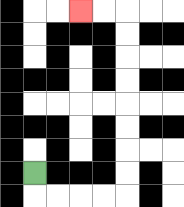{'start': '[1, 7]', 'end': '[3, 0]', 'path_directions': 'D,R,R,R,R,U,U,U,U,U,U,U,U,L,L', 'path_coordinates': '[[1, 7], [1, 8], [2, 8], [3, 8], [4, 8], [5, 8], [5, 7], [5, 6], [5, 5], [5, 4], [5, 3], [5, 2], [5, 1], [5, 0], [4, 0], [3, 0]]'}